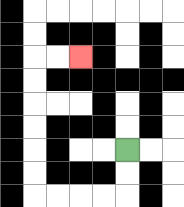{'start': '[5, 6]', 'end': '[3, 2]', 'path_directions': 'D,D,L,L,L,L,U,U,U,U,U,U,R,R', 'path_coordinates': '[[5, 6], [5, 7], [5, 8], [4, 8], [3, 8], [2, 8], [1, 8], [1, 7], [1, 6], [1, 5], [1, 4], [1, 3], [1, 2], [2, 2], [3, 2]]'}